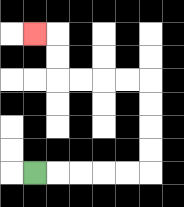{'start': '[1, 7]', 'end': '[1, 1]', 'path_directions': 'R,R,R,R,R,U,U,U,U,L,L,L,L,U,U,L', 'path_coordinates': '[[1, 7], [2, 7], [3, 7], [4, 7], [5, 7], [6, 7], [6, 6], [6, 5], [6, 4], [6, 3], [5, 3], [4, 3], [3, 3], [2, 3], [2, 2], [2, 1], [1, 1]]'}